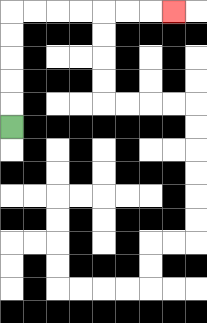{'start': '[0, 5]', 'end': '[7, 0]', 'path_directions': 'U,U,U,U,U,R,R,R,R,R,R,R', 'path_coordinates': '[[0, 5], [0, 4], [0, 3], [0, 2], [0, 1], [0, 0], [1, 0], [2, 0], [3, 0], [4, 0], [5, 0], [6, 0], [7, 0]]'}